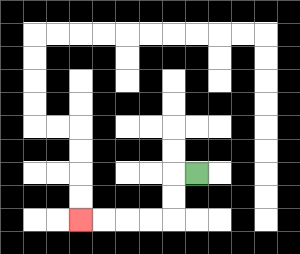{'start': '[8, 7]', 'end': '[3, 9]', 'path_directions': 'L,D,D,L,L,L,L', 'path_coordinates': '[[8, 7], [7, 7], [7, 8], [7, 9], [6, 9], [5, 9], [4, 9], [3, 9]]'}